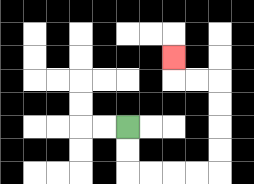{'start': '[5, 5]', 'end': '[7, 2]', 'path_directions': 'D,D,R,R,R,R,U,U,U,U,L,L,U', 'path_coordinates': '[[5, 5], [5, 6], [5, 7], [6, 7], [7, 7], [8, 7], [9, 7], [9, 6], [9, 5], [9, 4], [9, 3], [8, 3], [7, 3], [7, 2]]'}